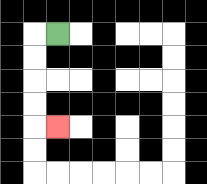{'start': '[2, 1]', 'end': '[2, 5]', 'path_directions': 'L,D,D,D,D,R', 'path_coordinates': '[[2, 1], [1, 1], [1, 2], [1, 3], [1, 4], [1, 5], [2, 5]]'}